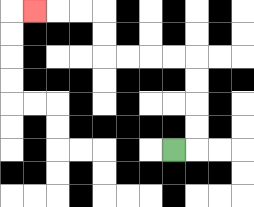{'start': '[7, 6]', 'end': '[1, 0]', 'path_directions': 'R,U,U,U,U,L,L,L,L,U,U,L,L,L', 'path_coordinates': '[[7, 6], [8, 6], [8, 5], [8, 4], [8, 3], [8, 2], [7, 2], [6, 2], [5, 2], [4, 2], [4, 1], [4, 0], [3, 0], [2, 0], [1, 0]]'}